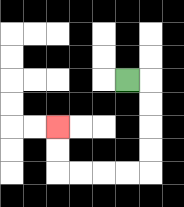{'start': '[5, 3]', 'end': '[2, 5]', 'path_directions': 'R,D,D,D,D,L,L,L,L,U,U', 'path_coordinates': '[[5, 3], [6, 3], [6, 4], [6, 5], [6, 6], [6, 7], [5, 7], [4, 7], [3, 7], [2, 7], [2, 6], [2, 5]]'}